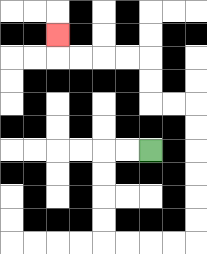{'start': '[6, 6]', 'end': '[2, 1]', 'path_directions': 'L,L,D,D,D,D,R,R,R,R,U,U,U,U,U,U,L,L,U,U,L,L,L,L,U', 'path_coordinates': '[[6, 6], [5, 6], [4, 6], [4, 7], [4, 8], [4, 9], [4, 10], [5, 10], [6, 10], [7, 10], [8, 10], [8, 9], [8, 8], [8, 7], [8, 6], [8, 5], [8, 4], [7, 4], [6, 4], [6, 3], [6, 2], [5, 2], [4, 2], [3, 2], [2, 2], [2, 1]]'}